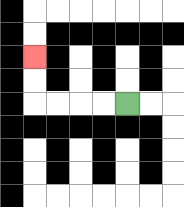{'start': '[5, 4]', 'end': '[1, 2]', 'path_directions': 'L,L,L,L,U,U', 'path_coordinates': '[[5, 4], [4, 4], [3, 4], [2, 4], [1, 4], [1, 3], [1, 2]]'}